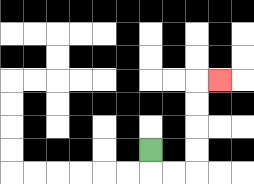{'start': '[6, 6]', 'end': '[9, 3]', 'path_directions': 'D,R,R,U,U,U,U,R', 'path_coordinates': '[[6, 6], [6, 7], [7, 7], [8, 7], [8, 6], [8, 5], [8, 4], [8, 3], [9, 3]]'}